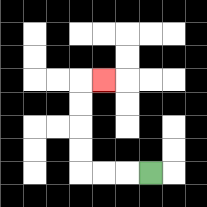{'start': '[6, 7]', 'end': '[4, 3]', 'path_directions': 'L,L,L,U,U,U,U,R', 'path_coordinates': '[[6, 7], [5, 7], [4, 7], [3, 7], [3, 6], [3, 5], [3, 4], [3, 3], [4, 3]]'}